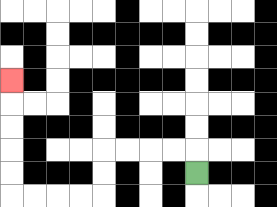{'start': '[8, 7]', 'end': '[0, 3]', 'path_directions': 'U,L,L,L,L,D,D,L,L,L,L,U,U,U,U,U', 'path_coordinates': '[[8, 7], [8, 6], [7, 6], [6, 6], [5, 6], [4, 6], [4, 7], [4, 8], [3, 8], [2, 8], [1, 8], [0, 8], [0, 7], [0, 6], [0, 5], [0, 4], [0, 3]]'}